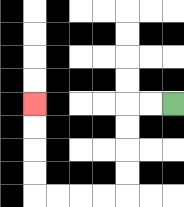{'start': '[7, 4]', 'end': '[1, 4]', 'path_directions': 'L,L,D,D,D,D,L,L,L,L,U,U,U,U', 'path_coordinates': '[[7, 4], [6, 4], [5, 4], [5, 5], [5, 6], [5, 7], [5, 8], [4, 8], [3, 8], [2, 8], [1, 8], [1, 7], [1, 6], [1, 5], [1, 4]]'}